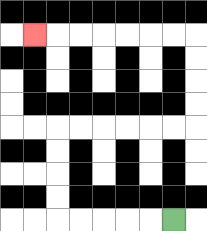{'start': '[7, 9]', 'end': '[1, 1]', 'path_directions': 'L,L,L,L,L,U,U,U,U,R,R,R,R,R,R,U,U,U,U,L,L,L,L,L,L,L', 'path_coordinates': '[[7, 9], [6, 9], [5, 9], [4, 9], [3, 9], [2, 9], [2, 8], [2, 7], [2, 6], [2, 5], [3, 5], [4, 5], [5, 5], [6, 5], [7, 5], [8, 5], [8, 4], [8, 3], [8, 2], [8, 1], [7, 1], [6, 1], [5, 1], [4, 1], [3, 1], [2, 1], [1, 1]]'}